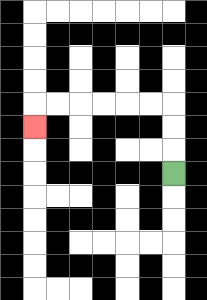{'start': '[7, 7]', 'end': '[1, 5]', 'path_directions': 'U,U,U,L,L,L,L,L,L,D', 'path_coordinates': '[[7, 7], [7, 6], [7, 5], [7, 4], [6, 4], [5, 4], [4, 4], [3, 4], [2, 4], [1, 4], [1, 5]]'}